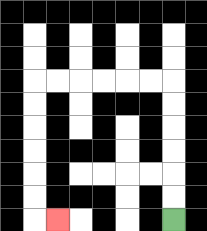{'start': '[7, 9]', 'end': '[2, 9]', 'path_directions': 'U,U,U,U,U,U,L,L,L,L,L,L,D,D,D,D,D,D,R', 'path_coordinates': '[[7, 9], [7, 8], [7, 7], [7, 6], [7, 5], [7, 4], [7, 3], [6, 3], [5, 3], [4, 3], [3, 3], [2, 3], [1, 3], [1, 4], [1, 5], [1, 6], [1, 7], [1, 8], [1, 9], [2, 9]]'}